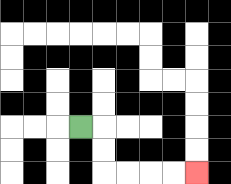{'start': '[3, 5]', 'end': '[8, 7]', 'path_directions': 'R,D,D,R,R,R,R', 'path_coordinates': '[[3, 5], [4, 5], [4, 6], [4, 7], [5, 7], [6, 7], [7, 7], [8, 7]]'}